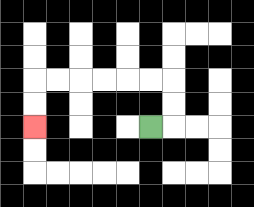{'start': '[6, 5]', 'end': '[1, 5]', 'path_directions': 'R,U,U,L,L,L,L,L,L,D,D', 'path_coordinates': '[[6, 5], [7, 5], [7, 4], [7, 3], [6, 3], [5, 3], [4, 3], [3, 3], [2, 3], [1, 3], [1, 4], [1, 5]]'}